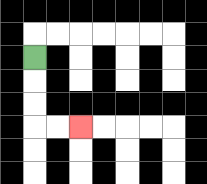{'start': '[1, 2]', 'end': '[3, 5]', 'path_directions': 'D,D,D,R,R', 'path_coordinates': '[[1, 2], [1, 3], [1, 4], [1, 5], [2, 5], [3, 5]]'}